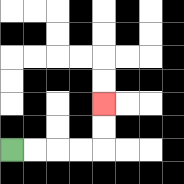{'start': '[0, 6]', 'end': '[4, 4]', 'path_directions': 'R,R,R,R,U,U', 'path_coordinates': '[[0, 6], [1, 6], [2, 6], [3, 6], [4, 6], [4, 5], [4, 4]]'}